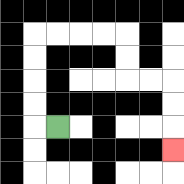{'start': '[2, 5]', 'end': '[7, 6]', 'path_directions': 'L,U,U,U,U,R,R,R,R,D,D,R,R,D,D,D', 'path_coordinates': '[[2, 5], [1, 5], [1, 4], [1, 3], [1, 2], [1, 1], [2, 1], [3, 1], [4, 1], [5, 1], [5, 2], [5, 3], [6, 3], [7, 3], [7, 4], [7, 5], [7, 6]]'}